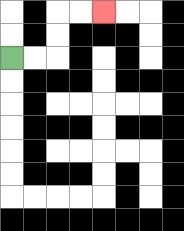{'start': '[0, 2]', 'end': '[4, 0]', 'path_directions': 'R,R,U,U,R,R', 'path_coordinates': '[[0, 2], [1, 2], [2, 2], [2, 1], [2, 0], [3, 0], [4, 0]]'}